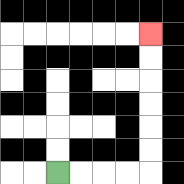{'start': '[2, 7]', 'end': '[6, 1]', 'path_directions': 'R,R,R,R,U,U,U,U,U,U', 'path_coordinates': '[[2, 7], [3, 7], [4, 7], [5, 7], [6, 7], [6, 6], [6, 5], [6, 4], [6, 3], [6, 2], [6, 1]]'}